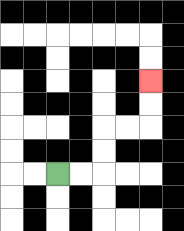{'start': '[2, 7]', 'end': '[6, 3]', 'path_directions': 'R,R,U,U,R,R,U,U', 'path_coordinates': '[[2, 7], [3, 7], [4, 7], [4, 6], [4, 5], [5, 5], [6, 5], [6, 4], [6, 3]]'}